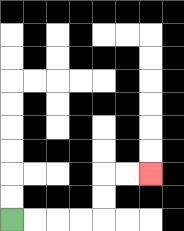{'start': '[0, 9]', 'end': '[6, 7]', 'path_directions': 'R,R,R,R,U,U,R,R', 'path_coordinates': '[[0, 9], [1, 9], [2, 9], [3, 9], [4, 9], [4, 8], [4, 7], [5, 7], [6, 7]]'}